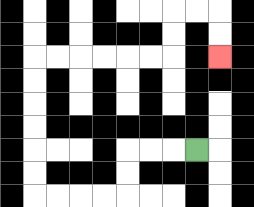{'start': '[8, 6]', 'end': '[9, 2]', 'path_directions': 'L,L,L,D,D,L,L,L,L,U,U,U,U,U,U,R,R,R,R,R,R,U,U,R,R,D,D', 'path_coordinates': '[[8, 6], [7, 6], [6, 6], [5, 6], [5, 7], [5, 8], [4, 8], [3, 8], [2, 8], [1, 8], [1, 7], [1, 6], [1, 5], [1, 4], [1, 3], [1, 2], [2, 2], [3, 2], [4, 2], [5, 2], [6, 2], [7, 2], [7, 1], [7, 0], [8, 0], [9, 0], [9, 1], [9, 2]]'}